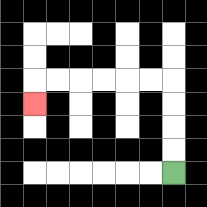{'start': '[7, 7]', 'end': '[1, 4]', 'path_directions': 'U,U,U,U,L,L,L,L,L,L,D', 'path_coordinates': '[[7, 7], [7, 6], [7, 5], [7, 4], [7, 3], [6, 3], [5, 3], [4, 3], [3, 3], [2, 3], [1, 3], [1, 4]]'}